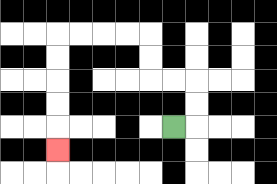{'start': '[7, 5]', 'end': '[2, 6]', 'path_directions': 'R,U,U,L,L,U,U,L,L,L,L,D,D,D,D,D', 'path_coordinates': '[[7, 5], [8, 5], [8, 4], [8, 3], [7, 3], [6, 3], [6, 2], [6, 1], [5, 1], [4, 1], [3, 1], [2, 1], [2, 2], [2, 3], [2, 4], [2, 5], [2, 6]]'}